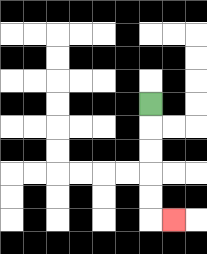{'start': '[6, 4]', 'end': '[7, 9]', 'path_directions': 'D,D,D,D,D,R', 'path_coordinates': '[[6, 4], [6, 5], [6, 6], [6, 7], [6, 8], [6, 9], [7, 9]]'}